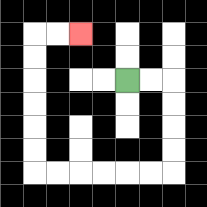{'start': '[5, 3]', 'end': '[3, 1]', 'path_directions': 'R,R,D,D,D,D,L,L,L,L,L,L,U,U,U,U,U,U,R,R', 'path_coordinates': '[[5, 3], [6, 3], [7, 3], [7, 4], [7, 5], [7, 6], [7, 7], [6, 7], [5, 7], [4, 7], [3, 7], [2, 7], [1, 7], [1, 6], [1, 5], [1, 4], [1, 3], [1, 2], [1, 1], [2, 1], [3, 1]]'}